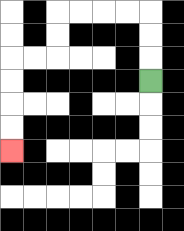{'start': '[6, 3]', 'end': '[0, 6]', 'path_directions': 'U,U,U,L,L,L,L,D,D,L,L,D,D,D,D', 'path_coordinates': '[[6, 3], [6, 2], [6, 1], [6, 0], [5, 0], [4, 0], [3, 0], [2, 0], [2, 1], [2, 2], [1, 2], [0, 2], [0, 3], [0, 4], [0, 5], [0, 6]]'}